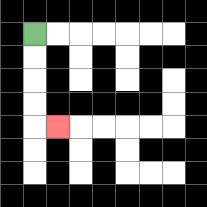{'start': '[1, 1]', 'end': '[2, 5]', 'path_directions': 'D,D,D,D,R', 'path_coordinates': '[[1, 1], [1, 2], [1, 3], [1, 4], [1, 5], [2, 5]]'}